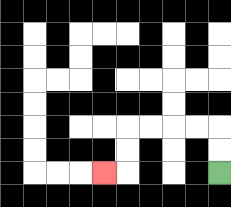{'start': '[9, 7]', 'end': '[4, 7]', 'path_directions': 'U,U,L,L,L,L,D,D,L', 'path_coordinates': '[[9, 7], [9, 6], [9, 5], [8, 5], [7, 5], [6, 5], [5, 5], [5, 6], [5, 7], [4, 7]]'}